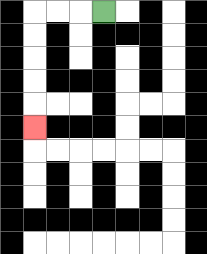{'start': '[4, 0]', 'end': '[1, 5]', 'path_directions': 'L,L,L,D,D,D,D,D', 'path_coordinates': '[[4, 0], [3, 0], [2, 0], [1, 0], [1, 1], [1, 2], [1, 3], [1, 4], [1, 5]]'}